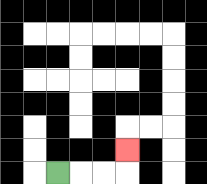{'start': '[2, 7]', 'end': '[5, 6]', 'path_directions': 'R,R,R,U', 'path_coordinates': '[[2, 7], [3, 7], [4, 7], [5, 7], [5, 6]]'}